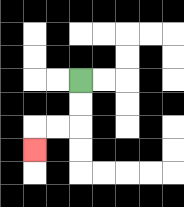{'start': '[3, 3]', 'end': '[1, 6]', 'path_directions': 'D,D,L,L,D', 'path_coordinates': '[[3, 3], [3, 4], [3, 5], [2, 5], [1, 5], [1, 6]]'}